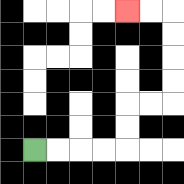{'start': '[1, 6]', 'end': '[5, 0]', 'path_directions': 'R,R,R,R,U,U,R,R,U,U,U,U,L,L', 'path_coordinates': '[[1, 6], [2, 6], [3, 6], [4, 6], [5, 6], [5, 5], [5, 4], [6, 4], [7, 4], [7, 3], [7, 2], [7, 1], [7, 0], [6, 0], [5, 0]]'}